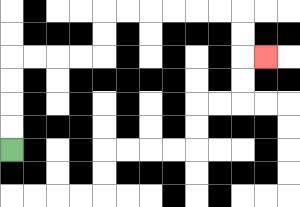{'start': '[0, 6]', 'end': '[11, 2]', 'path_directions': 'U,U,U,U,R,R,R,R,U,U,R,R,R,R,R,R,D,D,R', 'path_coordinates': '[[0, 6], [0, 5], [0, 4], [0, 3], [0, 2], [1, 2], [2, 2], [3, 2], [4, 2], [4, 1], [4, 0], [5, 0], [6, 0], [7, 0], [8, 0], [9, 0], [10, 0], [10, 1], [10, 2], [11, 2]]'}